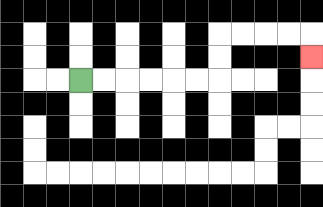{'start': '[3, 3]', 'end': '[13, 2]', 'path_directions': 'R,R,R,R,R,R,U,U,R,R,R,R,D', 'path_coordinates': '[[3, 3], [4, 3], [5, 3], [6, 3], [7, 3], [8, 3], [9, 3], [9, 2], [9, 1], [10, 1], [11, 1], [12, 1], [13, 1], [13, 2]]'}